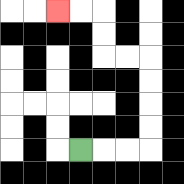{'start': '[3, 6]', 'end': '[2, 0]', 'path_directions': 'R,R,R,U,U,U,U,L,L,U,U,L,L', 'path_coordinates': '[[3, 6], [4, 6], [5, 6], [6, 6], [6, 5], [6, 4], [6, 3], [6, 2], [5, 2], [4, 2], [4, 1], [4, 0], [3, 0], [2, 0]]'}